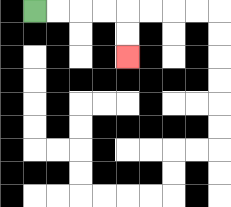{'start': '[1, 0]', 'end': '[5, 2]', 'path_directions': 'R,R,R,R,D,D', 'path_coordinates': '[[1, 0], [2, 0], [3, 0], [4, 0], [5, 0], [5, 1], [5, 2]]'}